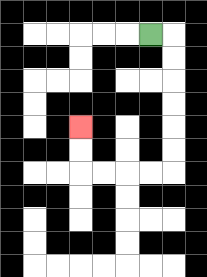{'start': '[6, 1]', 'end': '[3, 5]', 'path_directions': 'R,D,D,D,D,D,D,L,L,L,L,U,U', 'path_coordinates': '[[6, 1], [7, 1], [7, 2], [7, 3], [7, 4], [7, 5], [7, 6], [7, 7], [6, 7], [5, 7], [4, 7], [3, 7], [3, 6], [3, 5]]'}